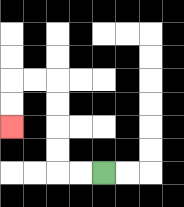{'start': '[4, 7]', 'end': '[0, 5]', 'path_directions': 'L,L,U,U,U,U,L,L,D,D', 'path_coordinates': '[[4, 7], [3, 7], [2, 7], [2, 6], [2, 5], [2, 4], [2, 3], [1, 3], [0, 3], [0, 4], [0, 5]]'}